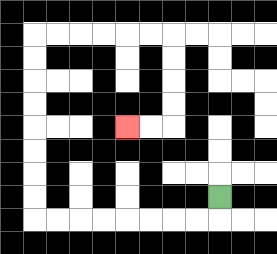{'start': '[9, 8]', 'end': '[5, 5]', 'path_directions': 'D,L,L,L,L,L,L,L,L,U,U,U,U,U,U,U,U,R,R,R,R,R,R,D,D,D,D,L,L', 'path_coordinates': '[[9, 8], [9, 9], [8, 9], [7, 9], [6, 9], [5, 9], [4, 9], [3, 9], [2, 9], [1, 9], [1, 8], [1, 7], [1, 6], [1, 5], [1, 4], [1, 3], [1, 2], [1, 1], [2, 1], [3, 1], [4, 1], [5, 1], [6, 1], [7, 1], [7, 2], [7, 3], [7, 4], [7, 5], [6, 5], [5, 5]]'}